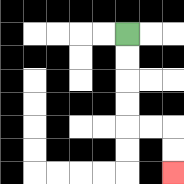{'start': '[5, 1]', 'end': '[7, 7]', 'path_directions': 'D,D,D,D,R,R,D,D', 'path_coordinates': '[[5, 1], [5, 2], [5, 3], [5, 4], [5, 5], [6, 5], [7, 5], [7, 6], [7, 7]]'}